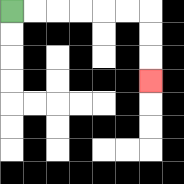{'start': '[0, 0]', 'end': '[6, 3]', 'path_directions': 'R,R,R,R,R,R,D,D,D', 'path_coordinates': '[[0, 0], [1, 0], [2, 0], [3, 0], [4, 0], [5, 0], [6, 0], [6, 1], [6, 2], [6, 3]]'}